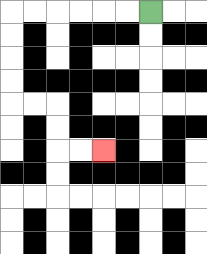{'start': '[6, 0]', 'end': '[4, 6]', 'path_directions': 'L,L,L,L,L,L,D,D,D,D,R,R,D,D,R,R', 'path_coordinates': '[[6, 0], [5, 0], [4, 0], [3, 0], [2, 0], [1, 0], [0, 0], [0, 1], [0, 2], [0, 3], [0, 4], [1, 4], [2, 4], [2, 5], [2, 6], [3, 6], [4, 6]]'}